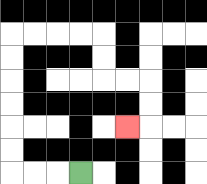{'start': '[3, 7]', 'end': '[5, 5]', 'path_directions': 'L,L,L,U,U,U,U,U,U,R,R,R,R,D,D,R,R,D,D,L', 'path_coordinates': '[[3, 7], [2, 7], [1, 7], [0, 7], [0, 6], [0, 5], [0, 4], [0, 3], [0, 2], [0, 1], [1, 1], [2, 1], [3, 1], [4, 1], [4, 2], [4, 3], [5, 3], [6, 3], [6, 4], [6, 5], [5, 5]]'}